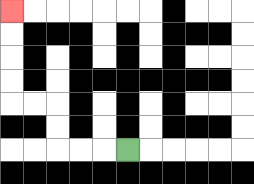{'start': '[5, 6]', 'end': '[0, 0]', 'path_directions': 'L,L,L,U,U,L,L,U,U,U,U', 'path_coordinates': '[[5, 6], [4, 6], [3, 6], [2, 6], [2, 5], [2, 4], [1, 4], [0, 4], [0, 3], [0, 2], [0, 1], [0, 0]]'}